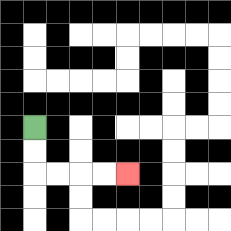{'start': '[1, 5]', 'end': '[5, 7]', 'path_directions': 'D,D,R,R,R,R', 'path_coordinates': '[[1, 5], [1, 6], [1, 7], [2, 7], [3, 7], [4, 7], [5, 7]]'}